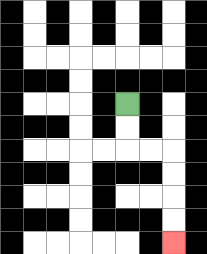{'start': '[5, 4]', 'end': '[7, 10]', 'path_directions': 'D,D,R,R,D,D,D,D', 'path_coordinates': '[[5, 4], [5, 5], [5, 6], [6, 6], [7, 6], [7, 7], [7, 8], [7, 9], [7, 10]]'}